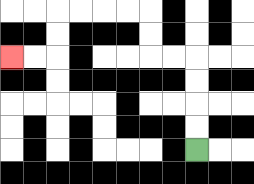{'start': '[8, 6]', 'end': '[0, 2]', 'path_directions': 'U,U,U,U,L,L,U,U,L,L,L,L,D,D,L,L', 'path_coordinates': '[[8, 6], [8, 5], [8, 4], [8, 3], [8, 2], [7, 2], [6, 2], [6, 1], [6, 0], [5, 0], [4, 0], [3, 0], [2, 0], [2, 1], [2, 2], [1, 2], [0, 2]]'}